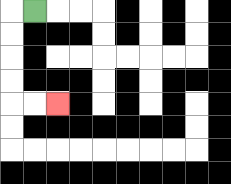{'start': '[1, 0]', 'end': '[2, 4]', 'path_directions': 'L,D,D,D,D,R,R', 'path_coordinates': '[[1, 0], [0, 0], [0, 1], [0, 2], [0, 3], [0, 4], [1, 4], [2, 4]]'}